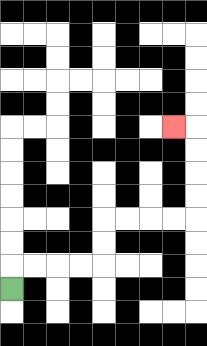{'start': '[0, 12]', 'end': '[7, 5]', 'path_directions': 'U,R,R,R,R,U,U,R,R,R,R,U,U,U,U,L', 'path_coordinates': '[[0, 12], [0, 11], [1, 11], [2, 11], [3, 11], [4, 11], [4, 10], [4, 9], [5, 9], [6, 9], [7, 9], [8, 9], [8, 8], [8, 7], [8, 6], [8, 5], [7, 5]]'}